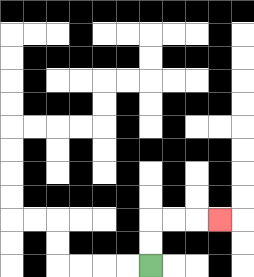{'start': '[6, 11]', 'end': '[9, 9]', 'path_directions': 'U,U,R,R,R', 'path_coordinates': '[[6, 11], [6, 10], [6, 9], [7, 9], [8, 9], [9, 9]]'}